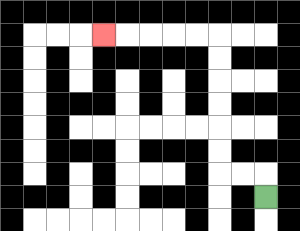{'start': '[11, 8]', 'end': '[4, 1]', 'path_directions': 'U,L,L,U,U,U,U,U,U,L,L,L,L,L', 'path_coordinates': '[[11, 8], [11, 7], [10, 7], [9, 7], [9, 6], [9, 5], [9, 4], [9, 3], [9, 2], [9, 1], [8, 1], [7, 1], [6, 1], [5, 1], [4, 1]]'}